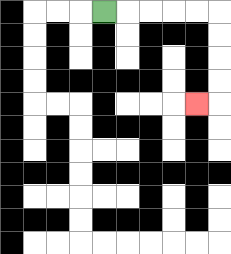{'start': '[4, 0]', 'end': '[8, 4]', 'path_directions': 'R,R,R,R,R,D,D,D,D,L', 'path_coordinates': '[[4, 0], [5, 0], [6, 0], [7, 0], [8, 0], [9, 0], [9, 1], [9, 2], [9, 3], [9, 4], [8, 4]]'}